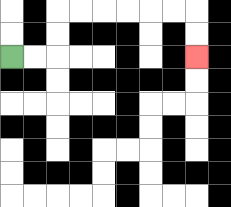{'start': '[0, 2]', 'end': '[8, 2]', 'path_directions': 'R,R,U,U,R,R,R,R,R,R,D,D', 'path_coordinates': '[[0, 2], [1, 2], [2, 2], [2, 1], [2, 0], [3, 0], [4, 0], [5, 0], [6, 0], [7, 0], [8, 0], [8, 1], [8, 2]]'}